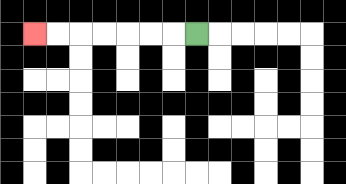{'start': '[8, 1]', 'end': '[1, 1]', 'path_directions': 'L,L,L,L,L,L,L', 'path_coordinates': '[[8, 1], [7, 1], [6, 1], [5, 1], [4, 1], [3, 1], [2, 1], [1, 1]]'}